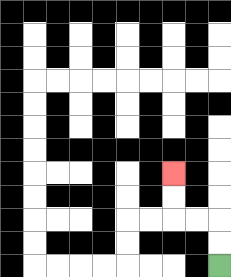{'start': '[9, 11]', 'end': '[7, 7]', 'path_directions': 'U,U,L,L,U,U', 'path_coordinates': '[[9, 11], [9, 10], [9, 9], [8, 9], [7, 9], [7, 8], [7, 7]]'}